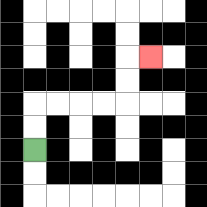{'start': '[1, 6]', 'end': '[6, 2]', 'path_directions': 'U,U,R,R,R,R,U,U,R', 'path_coordinates': '[[1, 6], [1, 5], [1, 4], [2, 4], [3, 4], [4, 4], [5, 4], [5, 3], [5, 2], [6, 2]]'}